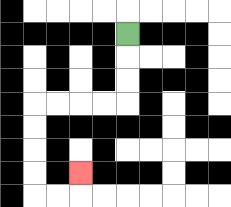{'start': '[5, 1]', 'end': '[3, 7]', 'path_directions': 'D,D,D,L,L,L,L,D,D,D,D,R,R,U', 'path_coordinates': '[[5, 1], [5, 2], [5, 3], [5, 4], [4, 4], [3, 4], [2, 4], [1, 4], [1, 5], [1, 6], [1, 7], [1, 8], [2, 8], [3, 8], [3, 7]]'}